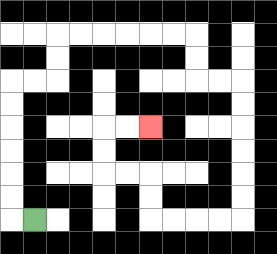{'start': '[1, 9]', 'end': '[6, 5]', 'path_directions': 'L,U,U,U,U,U,U,R,R,U,U,R,R,R,R,R,R,D,D,R,R,D,D,D,D,D,D,L,L,L,L,U,U,L,L,U,U,R,R', 'path_coordinates': '[[1, 9], [0, 9], [0, 8], [0, 7], [0, 6], [0, 5], [0, 4], [0, 3], [1, 3], [2, 3], [2, 2], [2, 1], [3, 1], [4, 1], [5, 1], [6, 1], [7, 1], [8, 1], [8, 2], [8, 3], [9, 3], [10, 3], [10, 4], [10, 5], [10, 6], [10, 7], [10, 8], [10, 9], [9, 9], [8, 9], [7, 9], [6, 9], [6, 8], [6, 7], [5, 7], [4, 7], [4, 6], [4, 5], [5, 5], [6, 5]]'}